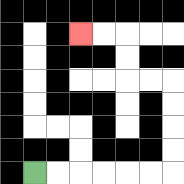{'start': '[1, 7]', 'end': '[3, 1]', 'path_directions': 'R,R,R,R,R,R,U,U,U,U,L,L,U,U,L,L', 'path_coordinates': '[[1, 7], [2, 7], [3, 7], [4, 7], [5, 7], [6, 7], [7, 7], [7, 6], [7, 5], [7, 4], [7, 3], [6, 3], [5, 3], [5, 2], [5, 1], [4, 1], [3, 1]]'}